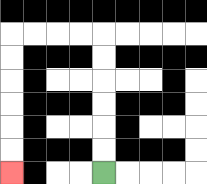{'start': '[4, 7]', 'end': '[0, 7]', 'path_directions': 'U,U,U,U,U,U,L,L,L,L,D,D,D,D,D,D', 'path_coordinates': '[[4, 7], [4, 6], [4, 5], [4, 4], [4, 3], [4, 2], [4, 1], [3, 1], [2, 1], [1, 1], [0, 1], [0, 2], [0, 3], [0, 4], [0, 5], [0, 6], [0, 7]]'}